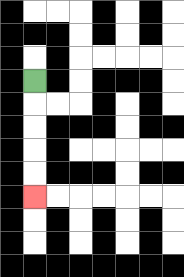{'start': '[1, 3]', 'end': '[1, 8]', 'path_directions': 'D,D,D,D,D', 'path_coordinates': '[[1, 3], [1, 4], [1, 5], [1, 6], [1, 7], [1, 8]]'}